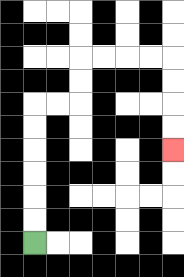{'start': '[1, 10]', 'end': '[7, 6]', 'path_directions': 'U,U,U,U,U,U,R,R,U,U,R,R,R,R,D,D,D,D', 'path_coordinates': '[[1, 10], [1, 9], [1, 8], [1, 7], [1, 6], [1, 5], [1, 4], [2, 4], [3, 4], [3, 3], [3, 2], [4, 2], [5, 2], [6, 2], [7, 2], [7, 3], [7, 4], [7, 5], [7, 6]]'}